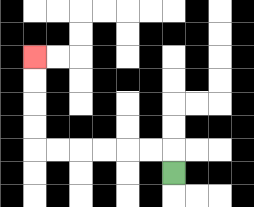{'start': '[7, 7]', 'end': '[1, 2]', 'path_directions': 'U,L,L,L,L,L,L,U,U,U,U', 'path_coordinates': '[[7, 7], [7, 6], [6, 6], [5, 6], [4, 6], [3, 6], [2, 6], [1, 6], [1, 5], [1, 4], [1, 3], [1, 2]]'}